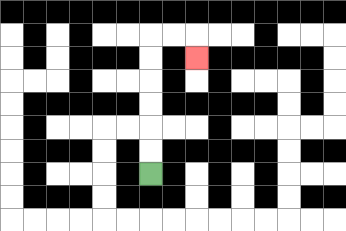{'start': '[6, 7]', 'end': '[8, 2]', 'path_directions': 'U,U,U,U,U,U,R,R,D', 'path_coordinates': '[[6, 7], [6, 6], [6, 5], [6, 4], [6, 3], [6, 2], [6, 1], [7, 1], [8, 1], [8, 2]]'}